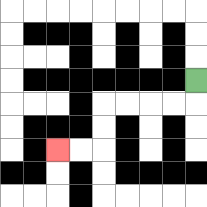{'start': '[8, 3]', 'end': '[2, 6]', 'path_directions': 'D,L,L,L,L,D,D,L,L', 'path_coordinates': '[[8, 3], [8, 4], [7, 4], [6, 4], [5, 4], [4, 4], [4, 5], [4, 6], [3, 6], [2, 6]]'}